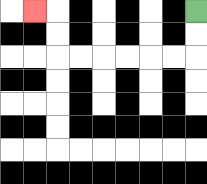{'start': '[8, 0]', 'end': '[1, 0]', 'path_directions': 'D,D,L,L,L,L,L,L,U,U,L', 'path_coordinates': '[[8, 0], [8, 1], [8, 2], [7, 2], [6, 2], [5, 2], [4, 2], [3, 2], [2, 2], [2, 1], [2, 0], [1, 0]]'}